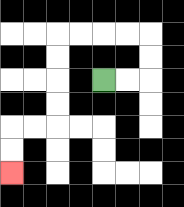{'start': '[4, 3]', 'end': '[0, 7]', 'path_directions': 'R,R,U,U,L,L,L,L,D,D,D,D,L,L,D,D', 'path_coordinates': '[[4, 3], [5, 3], [6, 3], [6, 2], [6, 1], [5, 1], [4, 1], [3, 1], [2, 1], [2, 2], [2, 3], [2, 4], [2, 5], [1, 5], [0, 5], [0, 6], [0, 7]]'}